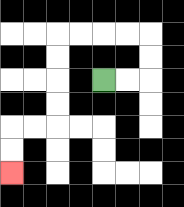{'start': '[4, 3]', 'end': '[0, 7]', 'path_directions': 'R,R,U,U,L,L,L,L,D,D,D,D,L,L,D,D', 'path_coordinates': '[[4, 3], [5, 3], [6, 3], [6, 2], [6, 1], [5, 1], [4, 1], [3, 1], [2, 1], [2, 2], [2, 3], [2, 4], [2, 5], [1, 5], [0, 5], [0, 6], [0, 7]]'}